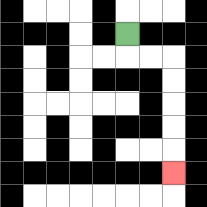{'start': '[5, 1]', 'end': '[7, 7]', 'path_directions': 'D,R,R,D,D,D,D,D', 'path_coordinates': '[[5, 1], [5, 2], [6, 2], [7, 2], [7, 3], [7, 4], [7, 5], [7, 6], [7, 7]]'}